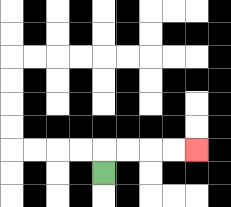{'start': '[4, 7]', 'end': '[8, 6]', 'path_directions': 'U,R,R,R,R', 'path_coordinates': '[[4, 7], [4, 6], [5, 6], [6, 6], [7, 6], [8, 6]]'}